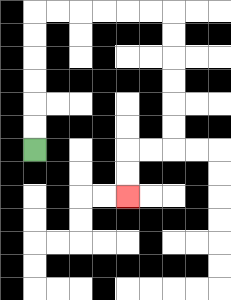{'start': '[1, 6]', 'end': '[5, 8]', 'path_directions': 'U,U,U,U,U,U,R,R,R,R,R,R,D,D,D,D,D,D,L,L,D,D', 'path_coordinates': '[[1, 6], [1, 5], [1, 4], [1, 3], [1, 2], [1, 1], [1, 0], [2, 0], [3, 0], [4, 0], [5, 0], [6, 0], [7, 0], [7, 1], [7, 2], [7, 3], [7, 4], [7, 5], [7, 6], [6, 6], [5, 6], [5, 7], [5, 8]]'}